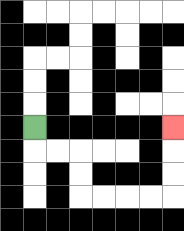{'start': '[1, 5]', 'end': '[7, 5]', 'path_directions': 'D,R,R,D,D,R,R,R,R,U,U,U', 'path_coordinates': '[[1, 5], [1, 6], [2, 6], [3, 6], [3, 7], [3, 8], [4, 8], [5, 8], [6, 8], [7, 8], [7, 7], [7, 6], [7, 5]]'}